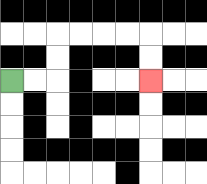{'start': '[0, 3]', 'end': '[6, 3]', 'path_directions': 'R,R,U,U,R,R,R,R,D,D', 'path_coordinates': '[[0, 3], [1, 3], [2, 3], [2, 2], [2, 1], [3, 1], [4, 1], [5, 1], [6, 1], [6, 2], [6, 3]]'}